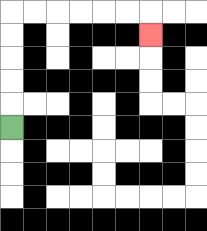{'start': '[0, 5]', 'end': '[6, 1]', 'path_directions': 'U,U,U,U,U,R,R,R,R,R,R,D', 'path_coordinates': '[[0, 5], [0, 4], [0, 3], [0, 2], [0, 1], [0, 0], [1, 0], [2, 0], [3, 0], [4, 0], [5, 0], [6, 0], [6, 1]]'}